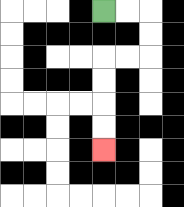{'start': '[4, 0]', 'end': '[4, 6]', 'path_directions': 'R,R,D,D,L,L,D,D,D,D', 'path_coordinates': '[[4, 0], [5, 0], [6, 0], [6, 1], [6, 2], [5, 2], [4, 2], [4, 3], [4, 4], [4, 5], [4, 6]]'}